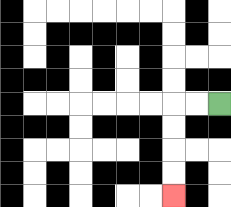{'start': '[9, 4]', 'end': '[7, 8]', 'path_directions': 'L,L,D,D,D,D', 'path_coordinates': '[[9, 4], [8, 4], [7, 4], [7, 5], [7, 6], [7, 7], [7, 8]]'}